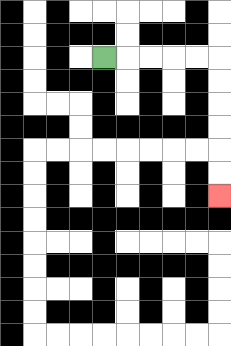{'start': '[4, 2]', 'end': '[9, 8]', 'path_directions': 'R,R,R,R,R,D,D,D,D,D,D', 'path_coordinates': '[[4, 2], [5, 2], [6, 2], [7, 2], [8, 2], [9, 2], [9, 3], [9, 4], [9, 5], [9, 6], [9, 7], [9, 8]]'}